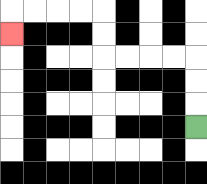{'start': '[8, 5]', 'end': '[0, 1]', 'path_directions': 'U,U,U,L,L,L,L,U,U,L,L,L,L,D', 'path_coordinates': '[[8, 5], [8, 4], [8, 3], [8, 2], [7, 2], [6, 2], [5, 2], [4, 2], [4, 1], [4, 0], [3, 0], [2, 0], [1, 0], [0, 0], [0, 1]]'}